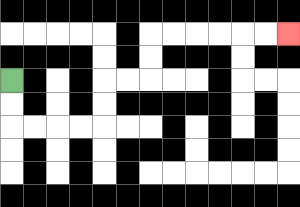{'start': '[0, 3]', 'end': '[12, 1]', 'path_directions': 'D,D,R,R,R,R,U,U,R,R,U,U,R,R,R,R,R,R', 'path_coordinates': '[[0, 3], [0, 4], [0, 5], [1, 5], [2, 5], [3, 5], [4, 5], [4, 4], [4, 3], [5, 3], [6, 3], [6, 2], [6, 1], [7, 1], [8, 1], [9, 1], [10, 1], [11, 1], [12, 1]]'}